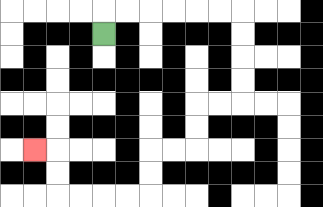{'start': '[4, 1]', 'end': '[1, 6]', 'path_directions': 'U,R,R,R,R,R,R,D,D,D,D,L,L,D,D,L,L,D,D,L,L,L,L,U,U,L', 'path_coordinates': '[[4, 1], [4, 0], [5, 0], [6, 0], [7, 0], [8, 0], [9, 0], [10, 0], [10, 1], [10, 2], [10, 3], [10, 4], [9, 4], [8, 4], [8, 5], [8, 6], [7, 6], [6, 6], [6, 7], [6, 8], [5, 8], [4, 8], [3, 8], [2, 8], [2, 7], [2, 6], [1, 6]]'}